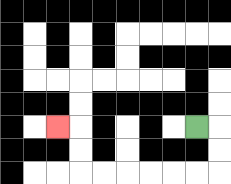{'start': '[8, 5]', 'end': '[2, 5]', 'path_directions': 'R,D,D,L,L,L,L,L,L,U,U,L', 'path_coordinates': '[[8, 5], [9, 5], [9, 6], [9, 7], [8, 7], [7, 7], [6, 7], [5, 7], [4, 7], [3, 7], [3, 6], [3, 5], [2, 5]]'}